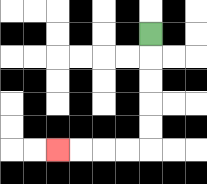{'start': '[6, 1]', 'end': '[2, 6]', 'path_directions': 'D,D,D,D,D,L,L,L,L', 'path_coordinates': '[[6, 1], [6, 2], [6, 3], [6, 4], [6, 5], [6, 6], [5, 6], [4, 6], [3, 6], [2, 6]]'}